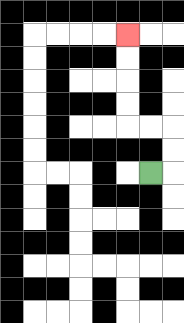{'start': '[6, 7]', 'end': '[5, 1]', 'path_directions': 'R,U,U,L,L,U,U,U,U', 'path_coordinates': '[[6, 7], [7, 7], [7, 6], [7, 5], [6, 5], [5, 5], [5, 4], [5, 3], [5, 2], [5, 1]]'}